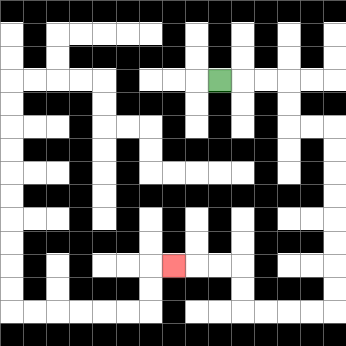{'start': '[9, 3]', 'end': '[7, 11]', 'path_directions': 'R,R,R,D,D,R,R,D,D,D,D,D,D,D,D,L,L,L,L,U,U,L,L,L', 'path_coordinates': '[[9, 3], [10, 3], [11, 3], [12, 3], [12, 4], [12, 5], [13, 5], [14, 5], [14, 6], [14, 7], [14, 8], [14, 9], [14, 10], [14, 11], [14, 12], [14, 13], [13, 13], [12, 13], [11, 13], [10, 13], [10, 12], [10, 11], [9, 11], [8, 11], [7, 11]]'}